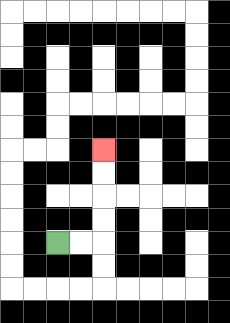{'start': '[2, 10]', 'end': '[4, 6]', 'path_directions': 'R,R,U,U,U,U', 'path_coordinates': '[[2, 10], [3, 10], [4, 10], [4, 9], [4, 8], [4, 7], [4, 6]]'}